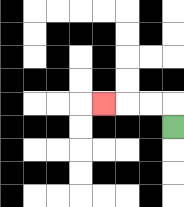{'start': '[7, 5]', 'end': '[4, 4]', 'path_directions': 'U,L,L,L', 'path_coordinates': '[[7, 5], [7, 4], [6, 4], [5, 4], [4, 4]]'}